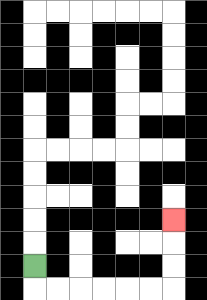{'start': '[1, 11]', 'end': '[7, 9]', 'path_directions': 'D,R,R,R,R,R,R,U,U,U', 'path_coordinates': '[[1, 11], [1, 12], [2, 12], [3, 12], [4, 12], [5, 12], [6, 12], [7, 12], [7, 11], [7, 10], [7, 9]]'}